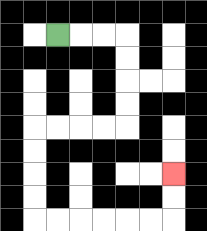{'start': '[2, 1]', 'end': '[7, 7]', 'path_directions': 'R,R,R,D,D,D,D,L,L,L,L,D,D,D,D,R,R,R,R,R,R,U,U', 'path_coordinates': '[[2, 1], [3, 1], [4, 1], [5, 1], [5, 2], [5, 3], [5, 4], [5, 5], [4, 5], [3, 5], [2, 5], [1, 5], [1, 6], [1, 7], [1, 8], [1, 9], [2, 9], [3, 9], [4, 9], [5, 9], [6, 9], [7, 9], [7, 8], [7, 7]]'}